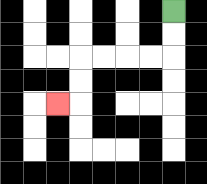{'start': '[7, 0]', 'end': '[2, 4]', 'path_directions': 'D,D,L,L,L,L,D,D,L', 'path_coordinates': '[[7, 0], [7, 1], [7, 2], [6, 2], [5, 2], [4, 2], [3, 2], [3, 3], [3, 4], [2, 4]]'}